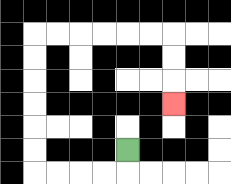{'start': '[5, 6]', 'end': '[7, 4]', 'path_directions': 'D,L,L,L,L,U,U,U,U,U,U,R,R,R,R,R,R,D,D,D', 'path_coordinates': '[[5, 6], [5, 7], [4, 7], [3, 7], [2, 7], [1, 7], [1, 6], [1, 5], [1, 4], [1, 3], [1, 2], [1, 1], [2, 1], [3, 1], [4, 1], [5, 1], [6, 1], [7, 1], [7, 2], [7, 3], [7, 4]]'}